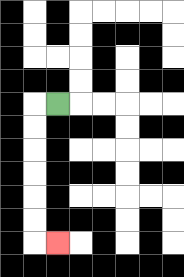{'start': '[2, 4]', 'end': '[2, 10]', 'path_directions': 'L,D,D,D,D,D,D,R', 'path_coordinates': '[[2, 4], [1, 4], [1, 5], [1, 6], [1, 7], [1, 8], [1, 9], [1, 10], [2, 10]]'}